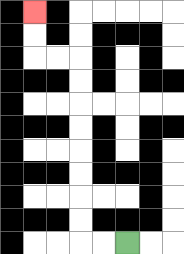{'start': '[5, 10]', 'end': '[1, 0]', 'path_directions': 'L,L,U,U,U,U,U,U,U,U,L,L,U,U', 'path_coordinates': '[[5, 10], [4, 10], [3, 10], [3, 9], [3, 8], [3, 7], [3, 6], [3, 5], [3, 4], [3, 3], [3, 2], [2, 2], [1, 2], [1, 1], [1, 0]]'}